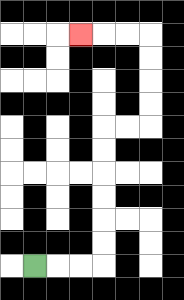{'start': '[1, 11]', 'end': '[3, 1]', 'path_directions': 'R,R,R,U,U,U,U,U,U,R,R,U,U,U,U,L,L,L', 'path_coordinates': '[[1, 11], [2, 11], [3, 11], [4, 11], [4, 10], [4, 9], [4, 8], [4, 7], [4, 6], [4, 5], [5, 5], [6, 5], [6, 4], [6, 3], [6, 2], [6, 1], [5, 1], [4, 1], [3, 1]]'}